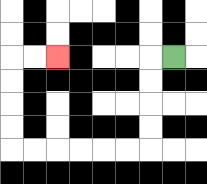{'start': '[7, 2]', 'end': '[2, 2]', 'path_directions': 'L,D,D,D,D,L,L,L,L,L,L,U,U,U,U,R,R', 'path_coordinates': '[[7, 2], [6, 2], [6, 3], [6, 4], [6, 5], [6, 6], [5, 6], [4, 6], [3, 6], [2, 6], [1, 6], [0, 6], [0, 5], [0, 4], [0, 3], [0, 2], [1, 2], [2, 2]]'}